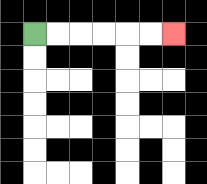{'start': '[1, 1]', 'end': '[7, 1]', 'path_directions': 'R,R,R,R,R,R', 'path_coordinates': '[[1, 1], [2, 1], [3, 1], [4, 1], [5, 1], [6, 1], [7, 1]]'}